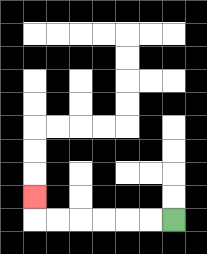{'start': '[7, 9]', 'end': '[1, 8]', 'path_directions': 'L,L,L,L,L,L,U', 'path_coordinates': '[[7, 9], [6, 9], [5, 9], [4, 9], [3, 9], [2, 9], [1, 9], [1, 8]]'}